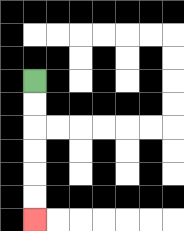{'start': '[1, 3]', 'end': '[1, 9]', 'path_directions': 'D,D,D,D,D,D', 'path_coordinates': '[[1, 3], [1, 4], [1, 5], [1, 6], [1, 7], [1, 8], [1, 9]]'}